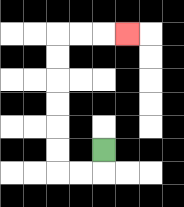{'start': '[4, 6]', 'end': '[5, 1]', 'path_directions': 'D,L,L,U,U,U,U,U,U,R,R,R', 'path_coordinates': '[[4, 6], [4, 7], [3, 7], [2, 7], [2, 6], [2, 5], [2, 4], [2, 3], [2, 2], [2, 1], [3, 1], [4, 1], [5, 1]]'}